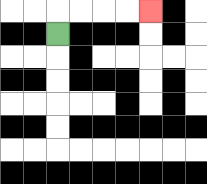{'start': '[2, 1]', 'end': '[6, 0]', 'path_directions': 'U,R,R,R,R', 'path_coordinates': '[[2, 1], [2, 0], [3, 0], [4, 0], [5, 0], [6, 0]]'}